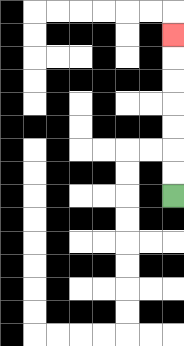{'start': '[7, 8]', 'end': '[7, 1]', 'path_directions': 'U,U,U,U,U,U,U', 'path_coordinates': '[[7, 8], [7, 7], [7, 6], [7, 5], [7, 4], [7, 3], [7, 2], [7, 1]]'}